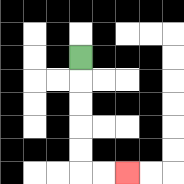{'start': '[3, 2]', 'end': '[5, 7]', 'path_directions': 'D,D,D,D,D,R,R', 'path_coordinates': '[[3, 2], [3, 3], [3, 4], [3, 5], [3, 6], [3, 7], [4, 7], [5, 7]]'}